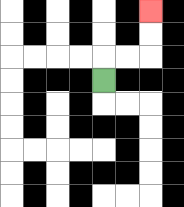{'start': '[4, 3]', 'end': '[6, 0]', 'path_directions': 'U,R,R,U,U', 'path_coordinates': '[[4, 3], [4, 2], [5, 2], [6, 2], [6, 1], [6, 0]]'}